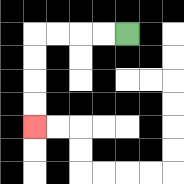{'start': '[5, 1]', 'end': '[1, 5]', 'path_directions': 'L,L,L,L,D,D,D,D', 'path_coordinates': '[[5, 1], [4, 1], [3, 1], [2, 1], [1, 1], [1, 2], [1, 3], [1, 4], [1, 5]]'}